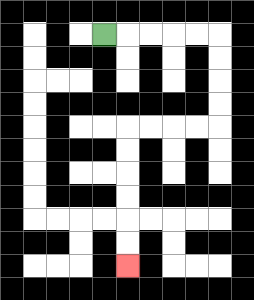{'start': '[4, 1]', 'end': '[5, 11]', 'path_directions': 'R,R,R,R,R,D,D,D,D,L,L,L,L,D,D,D,D,D,D', 'path_coordinates': '[[4, 1], [5, 1], [6, 1], [7, 1], [8, 1], [9, 1], [9, 2], [9, 3], [9, 4], [9, 5], [8, 5], [7, 5], [6, 5], [5, 5], [5, 6], [5, 7], [5, 8], [5, 9], [5, 10], [5, 11]]'}